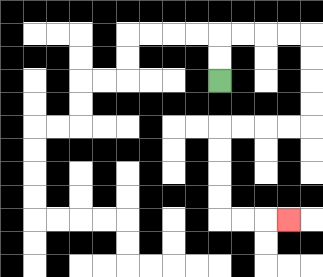{'start': '[9, 3]', 'end': '[12, 9]', 'path_directions': 'U,U,R,R,R,R,D,D,D,D,L,L,L,L,D,D,D,D,R,R,R', 'path_coordinates': '[[9, 3], [9, 2], [9, 1], [10, 1], [11, 1], [12, 1], [13, 1], [13, 2], [13, 3], [13, 4], [13, 5], [12, 5], [11, 5], [10, 5], [9, 5], [9, 6], [9, 7], [9, 8], [9, 9], [10, 9], [11, 9], [12, 9]]'}